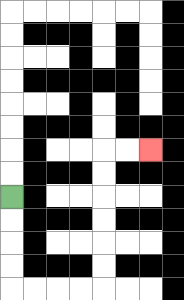{'start': '[0, 8]', 'end': '[6, 6]', 'path_directions': 'D,D,D,D,R,R,R,R,U,U,U,U,U,U,R,R', 'path_coordinates': '[[0, 8], [0, 9], [0, 10], [0, 11], [0, 12], [1, 12], [2, 12], [3, 12], [4, 12], [4, 11], [4, 10], [4, 9], [4, 8], [4, 7], [4, 6], [5, 6], [6, 6]]'}